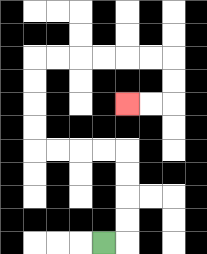{'start': '[4, 10]', 'end': '[5, 4]', 'path_directions': 'R,U,U,U,U,L,L,L,L,U,U,U,U,R,R,R,R,R,R,D,D,L,L', 'path_coordinates': '[[4, 10], [5, 10], [5, 9], [5, 8], [5, 7], [5, 6], [4, 6], [3, 6], [2, 6], [1, 6], [1, 5], [1, 4], [1, 3], [1, 2], [2, 2], [3, 2], [4, 2], [5, 2], [6, 2], [7, 2], [7, 3], [7, 4], [6, 4], [5, 4]]'}